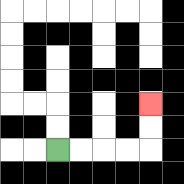{'start': '[2, 6]', 'end': '[6, 4]', 'path_directions': 'R,R,R,R,U,U', 'path_coordinates': '[[2, 6], [3, 6], [4, 6], [5, 6], [6, 6], [6, 5], [6, 4]]'}